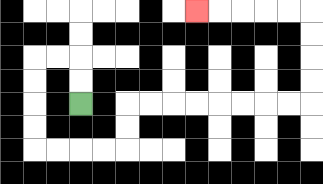{'start': '[3, 4]', 'end': '[8, 0]', 'path_directions': 'U,U,L,L,D,D,D,D,R,R,R,R,U,U,R,R,R,R,R,R,R,R,U,U,U,U,L,L,L,L,L', 'path_coordinates': '[[3, 4], [3, 3], [3, 2], [2, 2], [1, 2], [1, 3], [1, 4], [1, 5], [1, 6], [2, 6], [3, 6], [4, 6], [5, 6], [5, 5], [5, 4], [6, 4], [7, 4], [8, 4], [9, 4], [10, 4], [11, 4], [12, 4], [13, 4], [13, 3], [13, 2], [13, 1], [13, 0], [12, 0], [11, 0], [10, 0], [9, 0], [8, 0]]'}